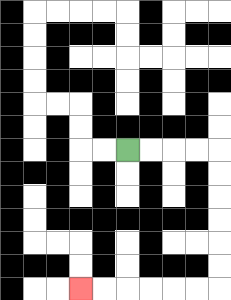{'start': '[5, 6]', 'end': '[3, 12]', 'path_directions': 'R,R,R,R,D,D,D,D,D,D,L,L,L,L,L,L', 'path_coordinates': '[[5, 6], [6, 6], [7, 6], [8, 6], [9, 6], [9, 7], [9, 8], [9, 9], [9, 10], [9, 11], [9, 12], [8, 12], [7, 12], [6, 12], [5, 12], [4, 12], [3, 12]]'}